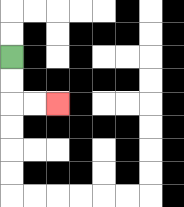{'start': '[0, 2]', 'end': '[2, 4]', 'path_directions': 'D,D,R,R', 'path_coordinates': '[[0, 2], [0, 3], [0, 4], [1, 4], [2, 4]]'}